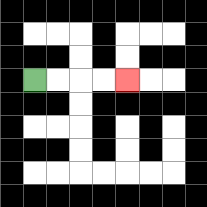{'start': '[1, 3]', 'end': '[5, 3]', 'path_directions': 'R,R,R,R', 'path_coordinates': '[[1, 3], [2, 3], [3, 3], [4, 3], [5, 3]]'}